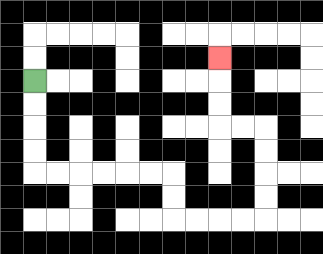{'start': '[1, 3]', 'end': '[9, 2]', 'path_directions': 'D,D,D,D,R,R,R,R,R,R,D,D,R,R,R,R,U,U,U,U,L,L,U,U,U', 'path_coordinates': '[[1, 3], [1, 4], [1, 5], [1, 6], [1, 7], [2, 7], [3, 7], [4, 7], [5, 7], [6, 7], [7, 7], [7, 8], [7, 9], [8, 9], [9, 9], [10, 9], [11, 9], [11, 8], [11, 7], [11, 6], [11, 5], [10, 5], [9, 5], [9, 4], [9, 3], [9, 2]]'}